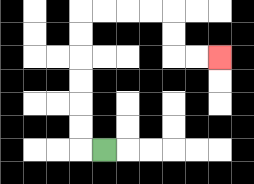{'start': '[4, 6]', 'end': '[9, 2]', 'path_directions': 'L,U,U,U,U,U,U,R,R,R,R,D,D,R,R', 'path_coordinates': '[[4, 6], [3, 6], [3, 5], [3, 4], [3, 3], [3, 2], [3, 1], [3, 0], [4, 0], [5, 0], [6, 0], [7, 0], [7, 1], [7, 2], [8, 2], [9, 2]]'}